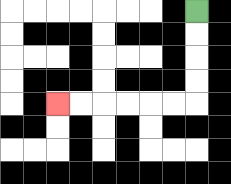{'start': '[8, 0]', 'end': '[2, 4]', 'path_directions': 'D,D,D,D,L,L,L,L,L,L', 'path_coordinates': '[[8, 0], [8, 1], [8, 2], [8, 3], [8, 4], [7, 4], [6, 4], [5, 4], [4, 4], [3, 4], [2, 4]]'}